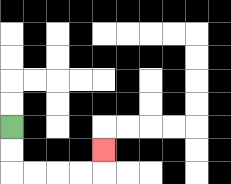{'start': '[0, 5]', 'end': '[4, 6]', 'path_directions': 'D,D,R,R,R,R,U', 'path_coordinates': '[[0, 5], [0, 6], [0, 7], [1, 7], [2, 7], [3, 7], [4, 7], [4, 6]]'}